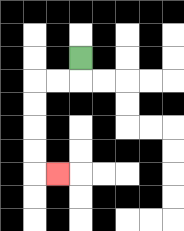{'start': '[3, 2]', 'end': '[2, 7]', 'path_directions': 'D,L,L,D,D,D,D,R', 'path_coordinates': '[[3, 2], [3, 3], [2, 3], [1, 3], [1, 4], [1, 5], [1, 6], [1, 7], [2, 7]]'}